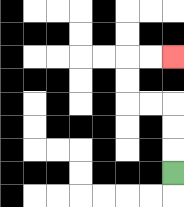{'start': '[7, 7]', 'end': '[7, 2]', 'path_directions': 'U,U,U,L,L,U,U,R,R', 'path_coordinates': '[[7, 7], [7, 6], [7, 5], [7, 4], [6, 4], [5, 4], [5, 3], [5, 2], [6, 2], [7, 2]]'}